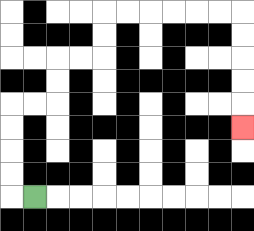{'start': '[1, 8]', 'end': '[10, 5]', 'path_directions': 'L,U,U,U,U,R,R,U,U,R,R,U,U,R,R,R,R,R,R,D,D,D,D,D', 'path_coordinates': '[[1, 8], [0, 8], [0, 7], [0, 6], [0, 5], [0, 4], [1, 4], [2, 4], [2, 3], [2, 2], [3, 2], [4, 2], [4, 1], [4, 0], [5, 0], [6, 0], [7, 0], [8, 0], [9, 0], [10, 0], [10, 1], [10, 2], [10, 3], [10, 4], [10, 5]]'}